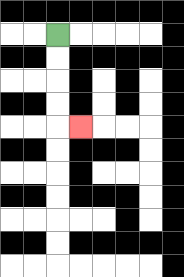{'start': '[2, 1]', 'end': '[3, 5]', 'path_directions': 'D,D,D,D,R', 'path_coordinates': '[[2, 1], [2, 2], [2, 3], [2, 4], [2, 5], [3, 5]]'}